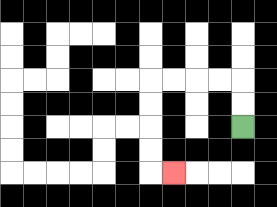{'start': '[10, 5]', 'end': '[7, 7]', 'path_directions': 'U,U,L,L,L,L,D,D,D,D,R', 'path_coordinates': '[[10, 5], [10, 4], [10, 3], [9, 3], [8, 3], [7, 3], [6, 3], [6, 4], [6, 5], [6, 6], [6, 7], [7, 7]]'}